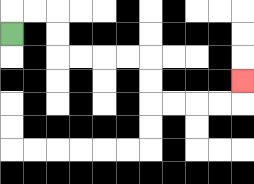{'start': '[0, 1]', 'end': '[10, 3]', 'path_directions': 'U,R,R,D,D,R,R,R,R,D,D,R,R,R,R,U', 'path_coordinates': '[[0, 1], [0, 0], [1, 0], [2, 0], [2, 1], [2, 2], [3, 2], [4, 2], [5, 2], [6, 2], [6, 3], [6, 4], [7, 4], [8, 4], [9, 4], [10, 4], [10, 3]]'}